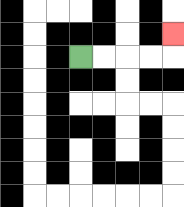{'start': '[3, 2]', 'end': '[7, 1]', 'path_directions': 'R,R,R,R,U', 'path_coordinates': '[[3, 2], [4, 2], [5, 2], [6, 2], [7, 2], [7, 1]]'}